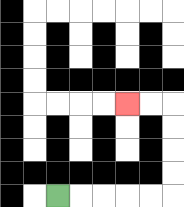{'start': '[2, 8]', 'end': '[5, 4]', 'path_directions': 'R,R,R,R,R,U,U,U,U,L,L', 'path_coordinates': '[[2, 8], [3, 8], [4, 8], [5, 8], [6, 8], [7, 8], [7, 7], [7, 6], [7, 5], [7, 4], [6, 4], [5, 4]]'}